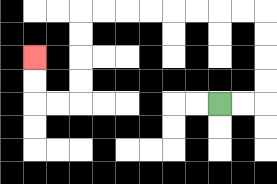{'start': '[9, 4]', 'end': '[1, 2]', 'path_directions': 'R,R,U,U,U,U,L,L,L,L,L,L,L,L,D,D,D,D,L,L,U,U', 'path_coordinates': '[[9, 4], [10, 4], [11, 4], [11, 3], [11, 2], [11, 1], [11, 0], [10, 0], [9, 0], [8, 0], [7, 0], [6, 0], [5, 0], [4, 0], [3, 0], [3, 1], [3, 2], [3, 3], [3, 4], [2, 4], [1, 4], [1, 3], [1, 2]]'}